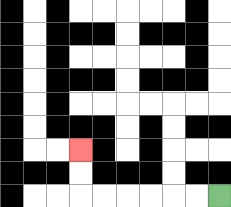{'start': '[9, 8]', 'end': '[3, 6]', 'path_directions': 'L,L,L,L,L,L,U,U', 'path_coordinates': '[[9, 8], [8, 8], [7, 8], [6, 8], [5, 8], [4, 8], [3, 8], [3, 7], [3, 6]]'}